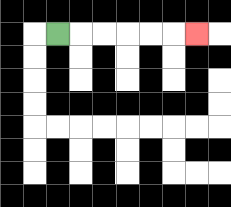{'start': '[2, 1]', 'end': '[8, 1]', 'path_directions': 'R,R,R,R,R,R', 'path_coordinates': '[[2, 1], [3, 1], [4, 1], [5, 1], [6, 1], [7, 1], [8, 1]]'}